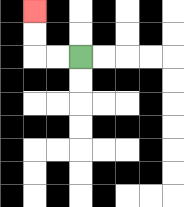{'start': '[3, 2]', 'end': '[1, 0]', 'path_directions': 'L,L,U,U', 'path_coordinates': '[[3, 2], [2, 2], [1, 2], [1, 1], [1, 0]]'}